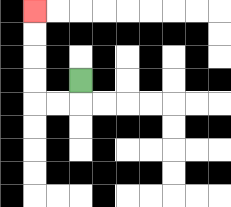{'start': '[3, 3]', 'end': '[1, 0]', 'path_directions': 'D,L,L,U,U,U,U', 'path_coordinates': '[[3, 3], [3, 4], [2, 4], [1, 4], [1, 3], [1, 2], [1, 1], [1, 0]]'}